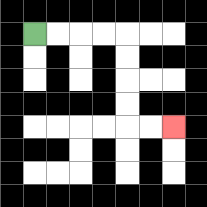{'start': '[1, 1]', 'end': '[7, 5]', 'path_directions': 'R,R,R,R,D,D,D,D,R,R', 'path_coordinates': '[[1, 1], [2, 1], [3, 1], [4, 1], [5, 1], [5, 2], [5, 3], [5, 4], [5, 5], [6, 5], [7, 5]]'}